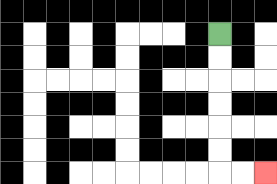{'start': '[9, 1]', 'end': '[11, 7]', 'path_directions': 'D,D,D,D,D,D,R,R', 'path_coordinates': '[[9, 1], [9, 2], [9, 3], [9, 4], [9, 5], [9, 6], [9, 7], [10, 7], [11, 7]]'}